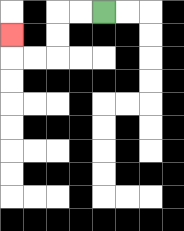{'start': '[4, 0]', 'end': '[0, 1]', 'path_directions': 'L,L,D,D,L,L,U', 'path_coordinates': '[[4, 0], [3, 0], [2, 0], [2, 1], [2, 2], [1, 2], [0, 2], [0, 1]]'}